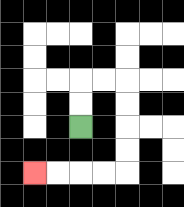{'start': '[3, 5]', 'end': '[1, 7]', 'path_directions': 'U,U,R,R,D,D,D,D,L,L,L,L', 'path_coordinates': '[[3, 5], [3, 4], [3, 3], [4, 3], [5, 3], [5, 4], [5, 5], [5, 6], [5, 7], [4, 7], [3, 7], [2, 7], [1, 7]]'}